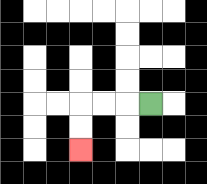{'start': '[6, 4]', 'end': '[3, 6]', 'path_directions': 'L,L,L,D,D', 'path_coordinates': '[[6, 4], [5, 4], [4, 4], [3, 4], [3, 5], [3, 6]]'}